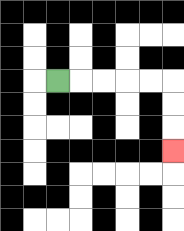{'start': '[2, 3]', 'end': '[7, 6]', 'path_directions': 'R,R,R,R,R,D,D,D', 'path_coordinates': '[[2, 3], [3, 3], [4, 3], [5, 3], [6, 3], [7, 3], [7, 4], [7, 5], [7, 6]]'}